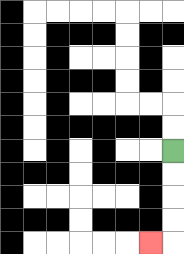{'start': '[7, 6]', 'end': '[6, 10]', 'path_directions': 'D,D,D,D,L', 'path_coordinates': '[[7, 6], [7, 7], [7, 8], [7, 9], [7, 10], [6, 10]]'}